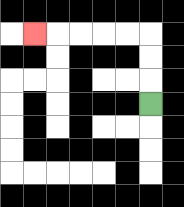{'start': '[6, 4]', 'end': '[1, 1]', 'path_directions': 'U,U,U,L,L,L,L,L', 'path_coordinates': '[[6, 4], [6, 3], [6, 2], [6, 1], [5, 1], [4, 1], [3, 1], [2, 1], [1, 1]]'}